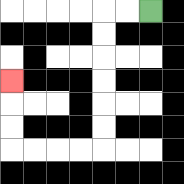{'start': '[6, 0]', 'end': '[0, 3]', 'path_directions': 'L,L,D,D,D,D,D,D,L,L,L,L,U,U,U', 'path_coordinates': '[[6, 0], [5, 0], [4, 0], [4, 1], [4, 2], [4, 3], [4, 4], [4, 5], [4, 6], [3, 6], [2, 6], [1, 6], [0, 6], [0, 5], [0, 4], [0, 3]]'}